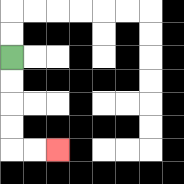{'start': '[0, 2]', 'end': '[2, 6]', 'path_directions': 'D,D,D,D,R,R', 'path_coordinates': '[[0, 2], [0, 3], [0, 4], [0, 5], [0, 6], [1, 6], [2, 6]]'}